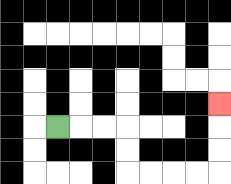{'start': '[2, 5]', 'end': '[9, 4]', 'path_directions': 'R,R,R,D,D,R,R,R,R,U,U,U', 'path_coordinates': '[[2, 5], [3, 5], [4, 5], [5, 5], [5, 6], [5, 7], [6, 7], [7, 7], [8, 7], [9, 7], [9, 6], [9, 5], [9, 4]]'}